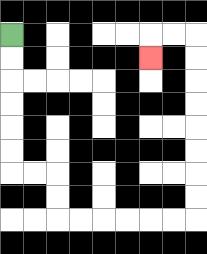{'start': '[0, 1]', 'end': '[6, 2]', 'path_directions': 'D,D,D,D,D,D,R,R,D,D,R,R,R,R,R,R,U,U,U,U,U,U,U,U,L,L,D', 'path_coordinates': '[[0, 1], [0, 2], [0, 3], [0, 4], [0, 5], [0, 6], [0, 7], [1, 7], [2, 7], [2, 8], [2, 9], [3, 9], [4, 9], [5, 9], [6, 9], [7, 9], [8, 9], [8, 8], [8, 7], [8, 6], [8, 5], [8, 4], [8, 3], [8, 2], [8, 1], [7, 1], [6, 1], [6, 2]]'}